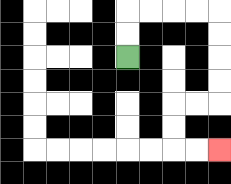{'start': '[5, 2]', 'end': '[9, 6]', 'path_directions': 'U,U,R,R,R,R,D,D,D,D,L,L,D,D,R,R', 'path_coordinates': '[[5, 2], [5, 1], [5, 0], [6, 0], [7, 0], [8, 0], [9, 0], [9, 1], [9, 2], [9, 3], [9, 4], [8, 4], [7, 4], [7, 5], [7, 6], [8, 6], [9, 6]]'}